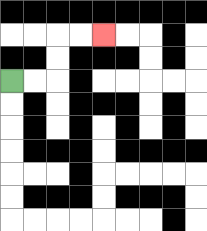{'start': '[0, 3]', 'end': '[4, 1]', 'path_directions': 'R,R,U,U,R,R', 'path_coordinates': '[[0, 3], [1, 3], [2, 3], [2, 2], [2, 1], [3, 1], [4, 1]]'}